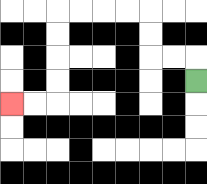{'start': '[8, 3]', 'end': '[0, 4]', 'path_directions': 'U,L,L,U,U,L,L,L,L,D,D,D,D,L,L', 'path_coordinates': '[[8, 3], [8, 2], [7, 2], [6, 2], [6, 1], [6, 0], [5, 0], [4, 0], [3, 0], [2, 0], [2, 1], [2, 2], [2, 3], [2, 4], [1, 4], [0, 4]]'}